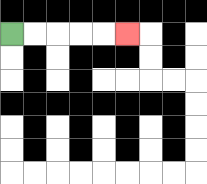{'start': '[0, 1]', 'end': '[5, 1]', 'path_directions': 'R,R,R,R,R', 'path_coordinates': '[[0, 1], [1, 1], [2, 1], [3, 1], [4, 1], [5, 1]]'}